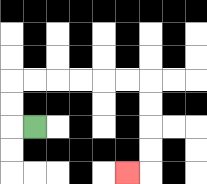{'start': '[1, 5]', 'end': '[5, 7]', 'path_directions': 'L,U,U,R,R,R,R,R,R,D,D,D,D,L', 'path_coordinates': '[[1, 5], [0, 5], [0, 4], [0, 3], [1, 3], [2, 3], [3, 3], [4, 3], [5, 3], [6, 3], [6, 4], [6, 5], [6, 6], [6, 7], [5, 7]]'}